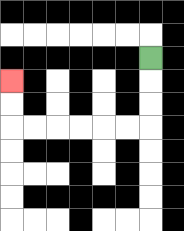{'start': '[6, 2]', 'end': '[0, 3]', 'path_directions': 'D,D,D,L,L,L,L,L,L,U,U', 'path_coordinates': '[[6, 2], [6, 3], [6, 4], [6, 5], [5, 5], [4, 5], [3, 5], [2, 5], [1, 5], [0, 5], [0, 4], [0, 3]]'}